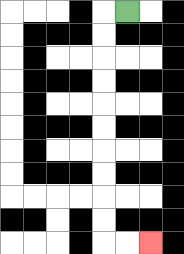{'start': '[5, 0]', 'end': '[6, 10]', 'path_directions': 'L,D,D,D,D,D,D,D,D,D,D,R,R', 'path_coordinates': '[[5, 0], [4, 0], [4, 1], [4, 2], [4, 3], [4, 4], [4, 5], [4, 6], [4, 7], [4, 8], [4, 9], [4, 10], [5, 10], [6, 10]]'}